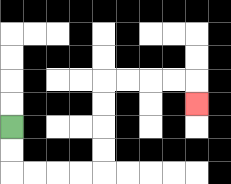{'start': '[0, 5]', 'end': '[8, 4]', 'path_directions': 'D,D,R,R,R,R,U,U,U,U,R,R,R,R,D', 'path_coordinates': '[[0, 5], [0, 6], [0, 7], [1, 7], [2, 7], [3, 7], [4, 7], [4, 6], [4, 5], [4, 4], [4, 3], [5, 3], [6, 3], [7, 3], [8, 3], [8, 4]]'}